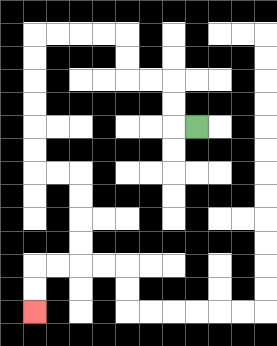{'start': '[8, 5]', 'end': '[1, 13]', 'path_directions': 'L,U,U,L,L,U,U,L,L,L,L,D,D,D,D,D,D,R,R,D,D,D,D,L,L,D,D', 'path_coordinates': '[[8, 5], [7, 5], [7, 4], [7, 3], [6, 3], [5, 3], [5, 2], [5, 1], [4, 1], [3, 1], [2, 1], [1, 1], [1, 2], [1, 3], [1, 4], [1, 5], [1, 6], [1, 7], [2, 7], [3, 7], [3, 8], [3, 9], [3, 10], [3, 11], [2, 11], [1, 11], [1, 12], [1, 13]]'}